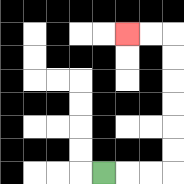{'start': '[4, 7]', 'end': '[5, 1]', 'path_directions': 'R,R,R,U,U,U,U,U,U,L,L', 'path_coordinates': '[[4, 7], [5, 7], [6, 7], [7, 7], [7, 6], [7, 5], [7, 4], [7, 3], [7, 2], [7, 1], [6, 1], [5, 1]]'}